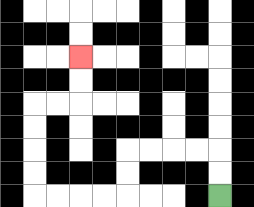{'start': '[9, 8]', 'end': '[3, 2]', 'path_directions': 'U,U,L,L,L,L,D,D,L,L,L,L,U,U,U,U,R,R,U,U', 'path_coordinates': '[[9, 8], [9, 7], [9, 6], [8, 6], [7, 6], [6, 6], [5, 6], [5, 7], [5, 8], [4, 8], [3, 8], [2, 8], [1, 8], [1, 7], [1, 6], [1, 5], [1, 4], [2, 4], [3, 4], [3, 3], [3, 2]]'}